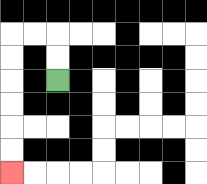{'start': '[2, 3]', 'end': '[0, 7]', 'path_directions': 'U,U,L,L,D,D,D,D,D,D', 'path_coordinates': '[[2, 3], [2, 2], [2, 1], [1, 1], [0, 1], [0, 2], [0, 3], [0, 4], [0, 5], [0, 6], [0, 7]]'}